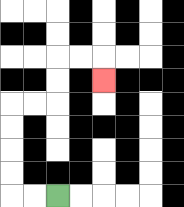{'start': '[2, 8]', 'end': '[4, 3]', 'path_directions': 'L,L,U,U,U,U,R,R,U,U,R,R,D', 'path_coordinates': '[[2, 8], [1, 8], [0, 8], [0, 7], [0, 6], [0, 5], [0, 4], [1, 4], [2, 4], [2, 3], [2, 2], [3, 2], [4, 2], [4, 3]]'}